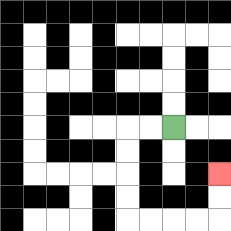{'start': '[7, 5]', 'end': '[9, 7]', 'path_directions': 'L,L,D,D,D,D,R,R,R,R,U,U', 'path_coordinates': '[[7, 5], [6, 5], [5, 5], [5, 6], [5, 7], [5, 8], [5, 9], [6, 9], [7, 9], [8, 9], [9, 9], [9, 8], [9, 7]]'}